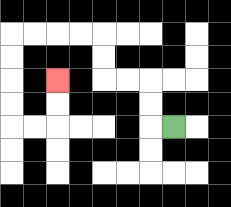{'start': '[7, 5]', 'end': '[2, 3]', 'path_directions': 'L,U,U,L,L,U,U,L,L,L,L,D,D,D,D,R,R,U,U', 'path_coordinates': '[[7, 5], [6, 5], [6, 4], [6, 3], [5, 3], [4, 3], [4, 2], [4, 1], [3, 1], [2, 1], [1, 1], [0, 1], [0, 2], [0, 3], [0, 4], [0, 5], [1, 5], [2, 5], [2, 4], [2, 3]]'}